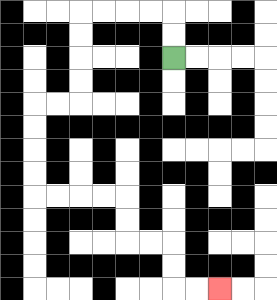{'start': '[7, 2]', 'end': '[9, 12]', 'path_directions': 'U,U,L,L,L,L,D,D,D,D,L,L,D,D,D,D,R,R,R,R,D,D,R,R,D,D,R,R', 'path_coordinates': '[[7, 2], [7, 1], [7, 0], [6, 0], [5, 0], [4, 0], [3, 0], [3, 1], [3, 2], [3, 3], [3, 4], [2, 4], [1, 4], [1, 5], [1, 6], [1, 7], [1, 8], [2, 8], [3, 8], [4, 8], [5, 8], [5, 9], [5, 10], [6, 10], [7, 10], [7, 11], [7, 12], [8, 12], [9, 12]]'}